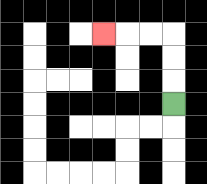{'start': '[7, 4]', 'end': '[4, 1]', 'path_directions': 'U,U,U,L,L,L', 'path_coordinates': '[[7, 4], [7, 3], [7, 2], [7, 1], [6, 1], [5, 1], [4, 1]]'}